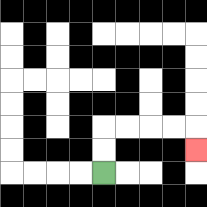{'start': '[4, 7]', 'end': '[8, 6]', 'path_directions': 'U,U,R,R,R,R,D', 'path_coordinates': '[[4, 7], [4, 6], [4, 5], [5, 5], [6, 5], [7, 5], [8, 5], [8, 6]]'}